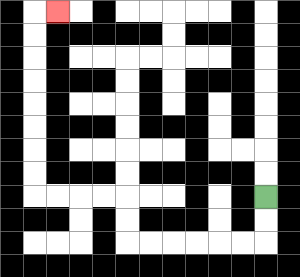{'start': '[11, 8]', 'end': '[2, 0]', 'path_directions': 'D,D,L,L,L,L,L,L,U,U,L,L,L,L,U,U,U,U,U,U,U,U,R', 'path_coordinates': '[[11, 8], [11, 9], [11, 10], [10, 10], [9, 10], [8, 10], [7, 10], [6, 10], [5, 10], [5, 9], [5, 8], [4, 8], [3, 8], [2, 8], [1, 8], [1, 7], [1, 6], [1, 5], [1, 4], [1, 3], [1, 2], [1, 1], [1, 0], [2, 0]]'}